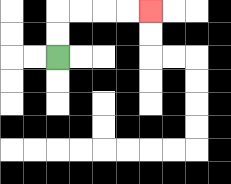{'start': '[2, 2]', 'end': '[6, 0]', 'path_directions': 'U,U,R,R,R,R', 'path_coordinates': '[[2, 2], [2, 1], [2, 0], [3, 0], [4, 0], [5, 0], [6, 0]]'}